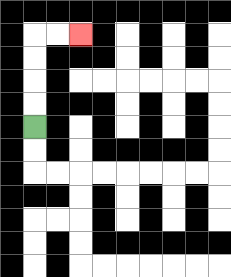{'start': '[1, 5]', 'end': '[3, 1]', 'path_directions': 'U,U,U,U,R,R', 'path_coordinates': '[[1, 5], [1, 4], [1, 3], [1, 2], [1, 1], [2, 1], [3, 1]]'}